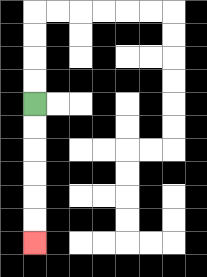{'start': '[1, 4]', 'end': '[1, 10]', 'path_directions': 'D,D,D,D,D,D', 'path_coordinates': '[[1, 4], [1, 5], [1, 6], [1, 7], [1, 8], [1, 9], [1, 10]]'}